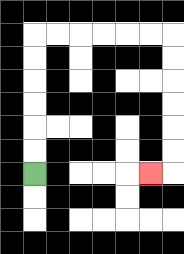{'start': '[1, 7]', 'end': '[6, 7]', 'path_directions': 'U,U,U,U,U,U,R,R,R,R,R,R,D,D,D,D,D,D,L', 'path_coordinates': '[[1, 7], [1, 6], [1, 5], [1, 4], [1, 3], [1, 2], [1, 1], [2, 1], [3, 1], [4, 1], [5, 1], [6, 1], [7, 1], [7, 2], [7, 3], [7, 4], [7, 5], [7, 6], [7, 7], [6, 7]]'}